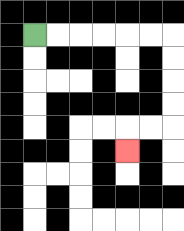{'start': '[1, 1]', 'end': '[5, 6]', 'path_directions': 'R,R,R,R,R,R,D,D,D,D,L,L,D', 'path_coordinates': '[[1, 1], [2, 1], [3, 1], [4, 1], [5, 1], [6, 1], [7, 1], [7, 2], [7, 3], [7, 4], [7, 5], [6, 5], [5, 5], [5, 6]]'}